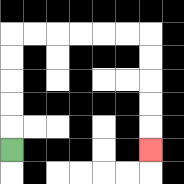{'start': '[0, 6]', 'end': '[6, 6]', 'path_directions': 'U,U,U,U,U,R,R,R,R,R,R,D,D,D,D,D', 'path_coordinates': '[[0, 6], [0, 5], [0, 4], [0, 3], [0, 2], [0, 1], [1, 1], [2, 1], [3, 1], [4, 1], [5, 1], [6, 1], [6, 2], [6, 3], [6, 4], [6, 5], [6, 6]]'}